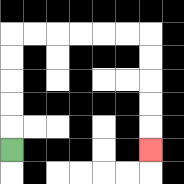{'start': '[0, 6]', 'end': '[6, 6]', 'path_directions': 'U,U,U,U,U,R,R,R,R,R,R,D,D,D,D,D', 'path_coordinates': '[[0, 6], [0, 5], [0, 4], [0, 3], [0, 2], [0, 1], [1, 1], [2, 1], [3, 1], [4, 1], [5, 1], [6, 1], [6, 2], [6, 3], [6, 4], [6, 5], [6, 6]]'}